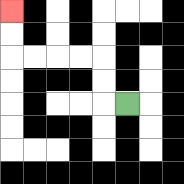{'start': '[5, 4]', 'end': '[0, 0]', 'path_directions': 'L,U,U,L,L,L,L,U,U', 'path_coordinates': '[[5, 4], [4, 4], [4, 3], [4, 2], [3, 2], [2, 2], [1, 2], [0, 2], [0, 1], [0, 0]]'}